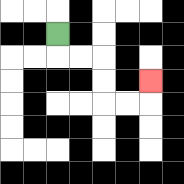{'start': '[2, 1]', 'end': '[6, 3]', 'path_directions': 'D,R,R,D,D,R,R,U', 'path_coordinates': '[[2, 1], [2, 2], [3, 2], [4, 2], [4, 3], [4, 4], [5, 4], [6, 4], [6, 3]]'}